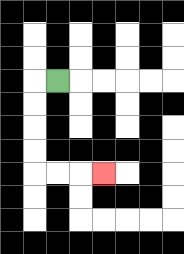{'start': '[2, 3]', 'end': '[4, 7]', 'path_directions': 'L,D,D,D,D,R,R,R', 'path_coordinates': '[[2, 3], [1, 3], [1, 4], [1, 5], [1, 6], [1, 7], [2, 7], [3, 7], [4, 7]]'}